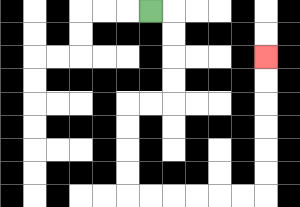{'start': '[6, 0]', 'end': '[11, 2]', 'path_directions': 'R,D,D,D,D,L,L,D,D,D,D,R,R,R,R,R,R,U,U,U,U,U,U', 'path_coordinates': '[[6, 0], [7, 0], [7, 1], [7, 2], [7, 3], [7, 4], [6, 4], [5, 4], [5, 5], [5, 6], [5, 7], [5, 8], [6, 8], [7, 8], [8, 8], [9, 8], [10, 8], [11, 8], [11, 7], [11, 6], [11, 5], [11, 4], [11, 3], [11, 2]]'}